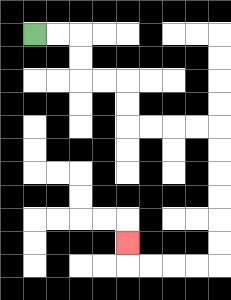{'start': '[1, 1]', 'end': '[5, 10]', 'path_directions': 'R,R,D,D,R,R,D,D,R,R,R,R,D,D,D,D,D,D,L,L,L,L,U', 'path_coordinates': '[[1, 1], [2, 1], [3, 1], [3, 2], [3, 3], [4, 3], [5, 3], [5, 4], [5, 5], [6, 5], [7, 5], [8, 5], [9, 5], [9, 6], [9, 7], [9, 8], [9, 9], [9, 10], [9, 11], [8, 11], [7, 11], [6, 11], [5, 11], [5, 10]]'}